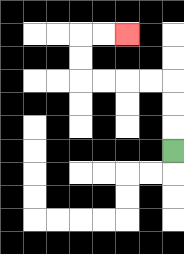{'start': '[7, 6]', 'end': '[5, 1]', 'path_directions': 'U,U,U,L,L,L,L,U,U,R,R', 'path_coordinates': '[[7, 6], [7, 5], [7, 4], [7, 3], [6, 3], [5, 3], [4, 3], [3, 3], [3, 2], [3, 1], [4, 1], [5, 1]]'}